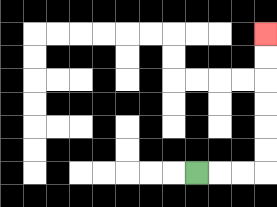{'start': '[8, 7]', 'end': '[11, 1]', 'path_directions': 'R,R,R,U,U,U,U,U,U', 'path_coordinates': '[[8, 7], [9, 7], [10, 7], [11, 7], [11, 6], [11, 5], [11, 4], [11, 3], [11, 2], [11, 1]]'}